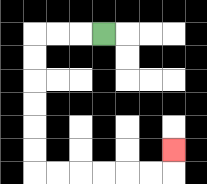{'start': '[4, 1]', 'end': '[7, 6]', 'path_directions': 'L,L,L,D,D,D,D,D,D,R,R,R,R,R,R,U', 'path_coordinates': '[[4, 1], [3, 1], [2, 1], [1, 1], [1, 2], [1, 3], [1, 4], [1, 5], [1, 6], [1, 7], [2, 7], [3, 7], [4, 7], [5, 7], [6, 7], [7, 7], [7, 6]]'}